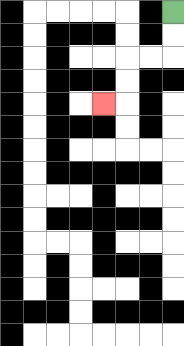{'start': '[7, 0]', 'end': '[4, 4]', 'path_directions': 'D,D,L,L,D,D,L', 'path_coordinates': '[[7, 0], [7, 1], [7, 2], [6, 2], [5, 2], [5, 3], [5, 4], [4, 4]]'}